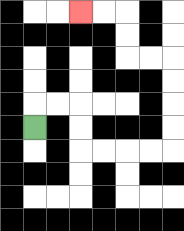{'start': '[1, 5]', 'end': '[3, 0]', 'path_directions': 'U,R,R,D,D,R,R,R,R,U,U,U,U,L,L,U,U,L,L', 'path_coordinates': '[[1, 5], [1, 4], [2, 4], [3, 4], [3, 5], [3, 6], [4, 6], [5, 6], [6, 6], [7, 6], [7, 5], [7, 4], [7, 3], [7, 2], [6, 2], [5, 2], [5, 1], [5, 0], [4, 0], [3, 0]]'}